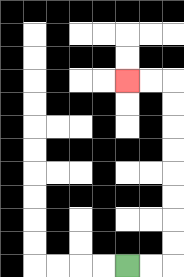{'start': '[5, 11]', 'end': '[5, 3]', 'path_directions': 'R,R,U,U,U,U,U,U,U,U,L,L', 'path_coordinates': '[[5, 11], [6, 11], [7, 11], [7, 10], [7, 9], [7, 8], [7, 7], [7, 6], [7, 5], [7, 4], [7, 3], [6, 3], [5, 3]]'}